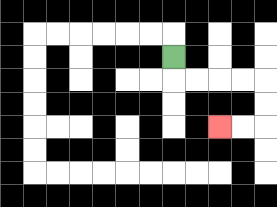{'start': '[7, 2]', 'end': '[9, 5]', 'path_directions': 'D,R,R,R,R,D,D,L,L', 'path_coordinates': '[[7, 2], [7, 3], [8, 3], [9, 3], [10, 3], [11, 3], [11, 4], [11, 5], [10, 5], [9, 5]]'}